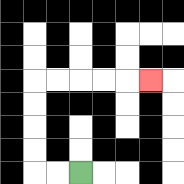{'start': '[3, 7]', 'end': '[6, 3]', 'path_directions': 'L,L,U,U,U,U,R,R,R,R,R', 'path_coordinates': '[[3, 7], [2, 7], [1, 7], [1, 6], [1, 5], [1, 4], [1, 3], [2, 3], [3, 3], [4, 3], [5, 3], [6, 3]]'}